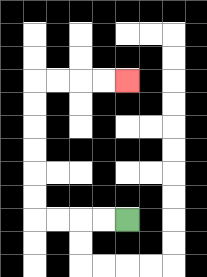{'start': '[5, 9]', 'end': '[5, 3]', 'path_directions': 'L,L,L,L,U,U,U,U,U,U,R,R,R,R', 'path_coordinates': '[[5, 9], [4, 9], [3, 9], [2, 9], [1, 9], [1, 8], [1, 7], [1, 6], [1, 5], [1, 4], [1, 3], [2, 3], [3, 3], [4, 3], [5, 3]]'}